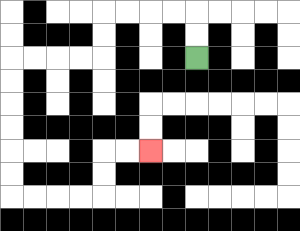{'start': '[8, 2]', 'end': '[6, 6]', 'path_directions': 'U,U,L,L,L,L,D,D,L,L,L,L,D,D,D,D,D,D,R,R,R,R,U,U,R,R', 'path_coordinates': '[[8, 2], [8, 1], [8, 0], [7, 0], [6, 0], [5, 0], [4, 0], [4, 1], [4, 2], [3, 2], [2, 2], [1, 2], [0, 2], [0, 3], [0, 4], [0, 5], [0, 6], [0, 7], [0, 8], [1, 8], [2, 8], [3, 8], [4, 8], [4, 7], [4, 6], [5, 6], [6, 6]]'}